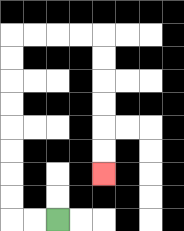{'start': '[2, 9]', 'end': '[4, 7]', 'path_directions': 'L,L,U,U,U,U,U,U,U,U,R,R,R,R,D,D,D,D,D,D', 'path_coordinates': '[[2, 9], [1, 9], [0, 9], [0, 8], [0, 7], [0, 6], [0, 5], [0, 4], [0, 3], [0, 2], [0, 1], [1, 1], [2, 1], [3, 1], [4, 1], [4, 2], [4, 3], [4, 4], [4, 5], [4, 6], [4, 7]]'}